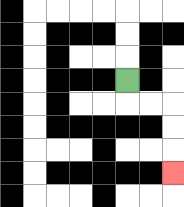{'start': '[5, 3]', 'end': '[7, 7]', 'path_directions': 'D,R,R,D,D,D', 'path_coordinates': '[[5, 3], [5, 4], [6, 4], [7, 4], [7, 5], [7, 6], [7, 7]]'}